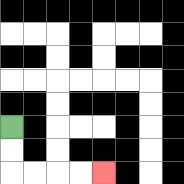{'start': '[0, 5]', 'end': '[4, 7]', 'path_directions': 'D,D,R,R,R,R', 'path_coordinates': '[[0, 5], [0, 6], [0, 7], [1, 7], [2, 7], [3, 7], [4, 7]]'}